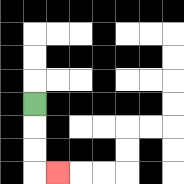{'start': '[1, 4]', 'end': '[2, 7]', 'path_directions': 'D,D,D,R', 'path_coordinates': '[[1, 4], [1, 5], [1, 6], [1, 7], [2, 7]]'}